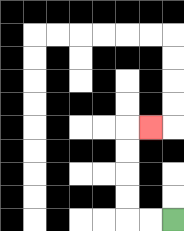{'start': '[7, 9]', 'end': '[6, 5]', 'path_directions': 'L,L,U,U,U,U,R', 'path_coordinates': '[[7, 9], [6, 9], [5, 9], [5, 8], [5, 7], [5, 6], [5, 5], [6, 5]]'}